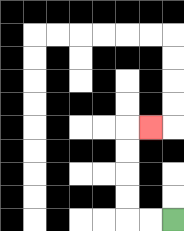{'start': '[7, 9]', 'end': '[6, 5]', 'path_directions': 'L,L,U,U,U,U,R', 'path_coordinates': '[[7, 9], [6, 9], [5, 9], [5, 8], [5, 7], [5, 6], [5, 5], [6, 5]]'}